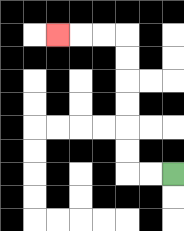{'start': '[7, 7]', 'end': '[2, 1]', 'path_directions': 'L,L,U,U,U,U,U,U,L,L,L', 'path_coordinates': '[[7, 7], [6, 7], [5, 7], [5, 6], [5, 5], [5, 4], [5, 3], [5, 2], [5, 1], [4, 1], [3, 1], [2, 1]]'}